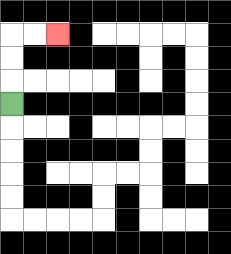{'start': '[0, 4]', 'end': '[2, 1]', 'path_directions': 'U,U,U,R,R', 'path_coordinates': '[[0, 4], [0, 3], [0, 2], [0, 1], [1, 1], [2, 1]]'}